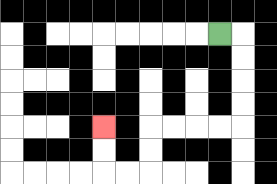{'start': '[9, 1]', 'end': '[4, 5]', 'path_directions': 'R,D,D,D,D,L,L,L,L,D,D,L,L,U,U', 'path_coordinates': '[[9, 1], [10, 1], [10, 2], [10, 3], [10, 4], [10, 5], [9, 5], [8, 5], [7, 5], [6, 5], [6, 6], [6, 7], [5, 7], [4, 7], [4, 6], [4, 5]]'}